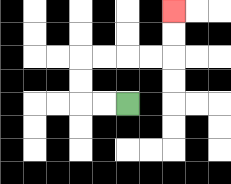{'start': '[5, 4]', 'end': '[7, 0]', 'path_directions': 'L,L,U,U,R,R,R,R,U,U', 'path_coordinates': '[[5, 4], [4, 4], [3, 4], [3, 3], [3, 2], [4, 2], [5, 2], [6, 2], [7, 2], [7, 1], [7, 0]]'}